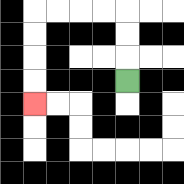{'start': '[5, 3]', 'end': '[1, 4]', 'path_directions': 'U,U,U,L,L,L,L,D,D,D,D', 'path_coordinates': '[[5, 3], [5, 2], [5, 1], [5, 0], [4, 0], [3, 0], [2, 0], [1, 0], [1, 1], [1, 2], [1, 3], [1, 4]]'}